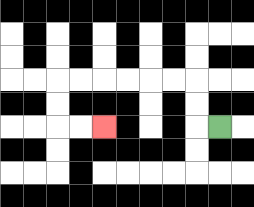{'start': '[9, 5]', 'end': '[4, 5]', 'path_directions': 'L,U,U,L,L,L,L,L,L,D,D,R,R', 'path_coordinates': '[[9, 5], [8, 5], [8, 4], [8, 3], [7, 3], [6, 3], [5, 3], [4, 3], [3, 3], [2, 3], [2, 4], [2, 5], [3, 5], [4, 5]]'}